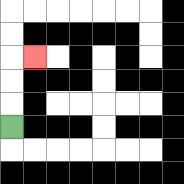{'start': '[0, 5]', 'end': '[1, 2]', 'path_directions': 'U,U,U,R', 'path_coordinates': '[[0, 5], [0, 4], [0, 3], [0, 2], [1, 2]]'}